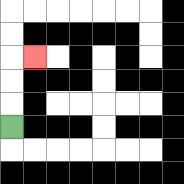{'start': '[0, 5]', 'end': '[1, 2]', 'path_directions': 'U,U,U,R', 'path_coordinates': '[[0, 5], [0, 4], [0, 3], [0, 2], [1, 2]]'}